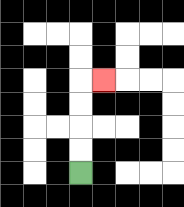{'start': '[3, 7]', 'end': '[4, 3]', 'path_directions': 'U,U,U,U,R', 'path_coordinates': '[[3, 7], [3, 6], [3, 5], [3, 4], [3, 3], [4, 3]]'}